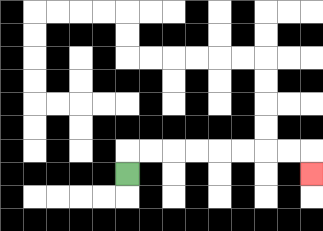{'start': '[5, 7]', 'end': '[13, 7]', 'path_directions': 'U,R,R,R,R,R,R,R,R,D', 'path_coordinates': '[[5, 7], [5, 6], [6, 6], [7, 6], [8, 6], [9, 6], [10, 6], [11, 6], [12, 6], [13, 6], [13, 7]]'}